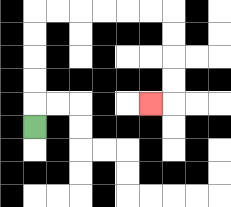{'start': '[1, 5]', 'end': '[6, 4]', 'path_directions': 'U,U,U,U,U,R,R,R,R,R,R,D,D,D,D,L', 'path_coordinates': '[[1, 5], [1, 4], [1, 3], [1, 2], [1, 1], [1, 0], [2, 0], [3, 0], [4, 0], [5, 0], [6, 0], [7, 0], [7, 1], [7, 2], [7, 3], [7, 4], [6, 4]]'}